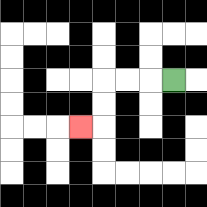{'start': '[7, 3]', 'end': '[3, 5]', 'path_directions': 'L,L,L,D,D,L', 'path_coordinates': '[[7, 3], [6, 3], [5, 3], [4, 3], [4, 4], [4, 5], [3, 5]]'}